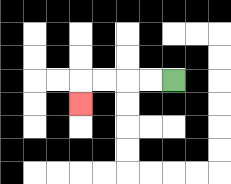{'start': '[7, 3]', 'end': '[3, 4]', 'path_directions': 'L,L,L,L,D', 'path_coordinates': '[[7, 3], [6, 3], [5, 3], [4, 3], [3, 3], [3, 4]]'}